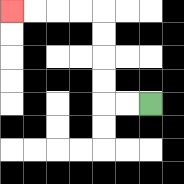{'start': '[6, 4]', 'end': '[0, 0]', 'path_directions': 'L,L,U,U,U,U,L,L,L,L', 'path_coordinates': '[[6, 4], [5, 4], [4, 4], [4, 3], [4, 2], [4, 1], [4, 0], [3, 0], [2, 0], [1, 0], [0, 0]]'}